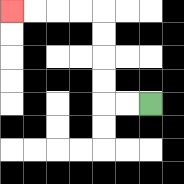{'start': '[6, 4]', 'end': '[0, 0]', 'path_directions': 'L,L,U,U,U,U,L,L,L,L', 'path_coordinates': '[[6, 4], [5, 4], [4, 4], [4, 3], [4, 2], [4, 1], [4, 0], [3, 0], [2, 0], [1, 0], [0, 0]]'}